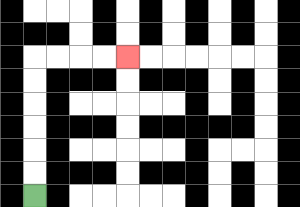{'start': '[1, 8]', 'end': '[5, 2]', 'path_directions': 'U,U,U,U,U,U,R,R,R,R', 'path_coordinates': '[[1, 8], [1, 7], [1, 6], [1, 5], [1, 4], [1, 3], [1, 2], [2, 2], [3, 2], [4, 2], [5, 2]]'}